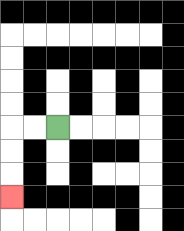{'start': '[2, 5]', 'end': '[0, 8]', 'path_directions': 'L,L,D,D,D', 'path_coordinates': '[[2, 5], [1, 5], [0, 5], [0, 6], [0, 7], [0, 8]]'}